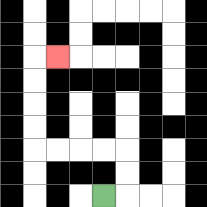{'start': '[4, 8]', 'end': '[2, 2]', 'path_directions': 'R,U,U,L,L,L,L,U,U,U,U,R', 'path_coordinates': '[[4, 8], [5, 8], [5, 7], [5, 6], [4, 6], [3, 6], [2, 6], [1, 6], [1, 5], [1, 4], [1, 3], [1, 2], [2, 2]]'}